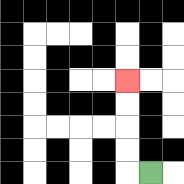{'start': '[6, 7]', 'end': '[5, 3]', 'path_directions': 'L,U,U,U,U', 'path_coordinates': '[[6, 7], [5, 7], [5, 6], [5, 5], [5, 4], [5, 3]]'}